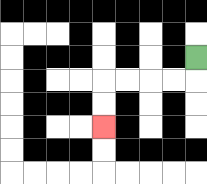{'start': '[8, 2]', 'end': '[4, 5]', 'path_directions': 'D,L,L,L,L,D,D', 'path_coordinates': '[[8, 2], [8, 3], [7, 3], [6, 3], [5, 3], [4, 3], [4, 4], [4, 5]]'}